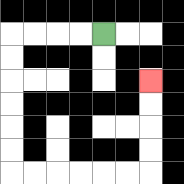{'start': '[4, 1]', 'end': '[6, 3]', 'path_directions': 'L,L,L,L,D,D,D,D,D,D,R,R,R,R,R,R,U,U,U,U', 'path_coordinates': '[[4, 1], [3, 1], [2, 1], [1, 1], [0, 1], [0, 2], [0, 3], [0, 4], [0, 5], [0, 6], [0, 7], [1, 7], [2, 7], [3, 7], [4, 7], [5, 7], [6, 7], [6, 6], [6, 5], [6, 4], [6, 3]]'}